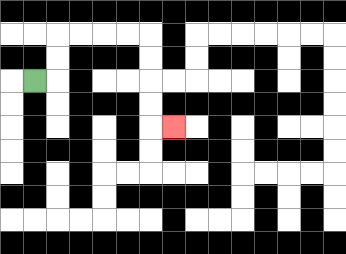{'start': '[1, 3]', 'end': '[7, 5]', 'path_directions': 'R,U,U,R,R,R,R,D,D,D,D,R', 'path_coordinates': '[[1, 3], [2, 3], [2, 2], [2, 1], [3, 1], [4, 1], [5, 1], [6, 1], [6, 2], [6, 3], [6, 4], [6, 5], [7, 5]]'}